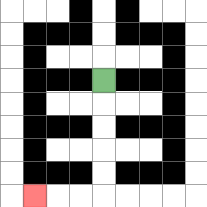{'start': '[4, 3]', 'end': '[1, 8]', 'path_directions': 'D,D,D,D,D,L,L,L', 'path_coordinates': '[[4, 3], [4, 4], [4, 5], [4, 6], [4, 7], [4, 8], [3, 8], [2, 8], [1, 8]]'}